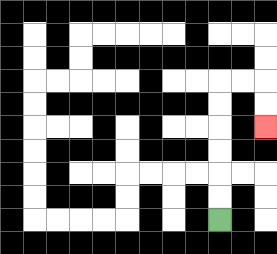{'start': '[9, 9]', 'end': '[11, 5]', 'path_directions': 'U,U,U,U,U,U,R,R,D,D', 'path_coordinates': '[[9, 9], [9, 8], [9, 7], [9, 6], [9, 5], [9, 4], [9, 3], [10, 3], [11, 3], [11, 4], [11, 5]]'}